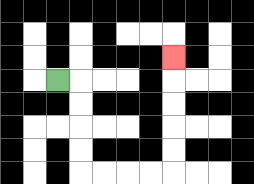{'start': '[2, 3]', 'end': '[7, 2]', 'path_directions': 'R,D,D,D,D,R,R,R,R,U,U,U,U,U', 'path_coordinates': '[[2, 3], [3, 3], [3, 4], [3, 5], [3, 6], [3, 7], [4, 7], [5, 7], [6, 7], [7, 7], [7, 6], [7, 5], [7, 4], [7, 3], [7, 2]]'}